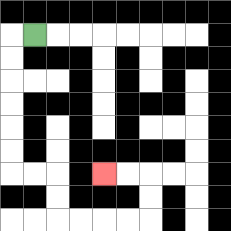{'start': '[1, 1]', 'end': '[4, 7]', 'path_directions': 'L,D,D,D,D,D,D,R,R,D,D,R,R,R,R,U,U,L,L', 'path_coordinates': '[[1, 1], [0, 1], [0, 2], [0, 3], [0, 4], [0, 5], [0, 6], [0, 7], [1, 7], [2, 7], [2, 8], [2, 9], [3, 9], [4, 9], [5, 9], [6, 9], [6, 8], [6, 7], [5, 7], [4, 7]]'}